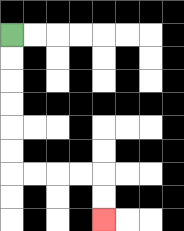{'start': '[0, 1]', 'end': '[4, 9]', 'path_directions': 'D,D,D,D,D,D,R,R,R,R,D,D', 'path_coordinates': '[[0, 1], [0, 2], [0, 3], [0, 4], [0, 5], [0, 6], [0, 7], [1, 7], [2, 7], [3, 7], [4, 7], [4, 8], [4, 9]]'}